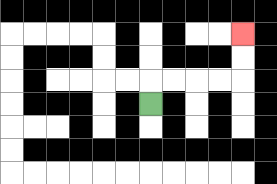{'start': '[6, 4]', 'end': '[10, 1]', 'path_directions': 'U,R,R,R,R,U,U', 'path_coordinates': '[[6, 4], [6, 3], [7, 3], [8, 3], [9, 3], [10, 3], [10, 2], [10, 1]]'}